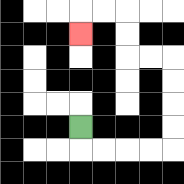{'start': '[3, 5]', 'end': '[3, 1]', 'path_directions': 'D,R,R,R,R,U,U,U,U,L,L,U,U,L,L,D', 'path_coordinates': '[[3, 5], [3, 6], [4, 6], [5, 6], [6, 6], [7, 6], [7, 5], [7, 4], [7, 3], [7, 2], [6, 2], [5, 2], [5, 1], [5, 0], [4, 0], [3, 0], [3, 1]]'}